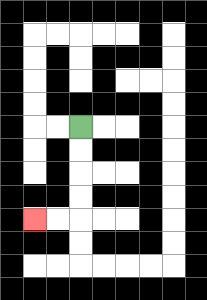{'start': '[3, 5]', 'end': '[1, 9]', 'path_directions': 'D,D,D,D,L,L', 'path_coordinates': '[[3, 5], [3, 6], [3, 7], [3, 8], [3, 9], [2, 9], [1, 9]]'}